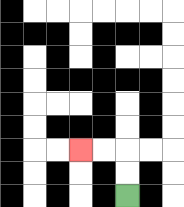{'start': '[5, 8]', 'end': '[3, 6]', 'path_directions': 'U,U,L,L', 'path_coordinates': '[[5, 8], [5, 7], [5, 6], [4, 6], [3, 6]]'}